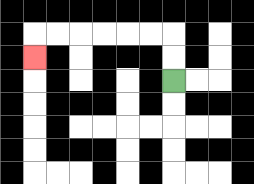{'start': '[7, 3]', 'end': '[1, 2]', 'path_directions': 'U,U,L,L,L,L,L,L,D', 'path_coordinates': '[[7, 3], [7, 2], [7, 1], [6, 1], [5, 1], [4, 1], [3, 1], [2, 1], [1, 1], [1, 2]]'}